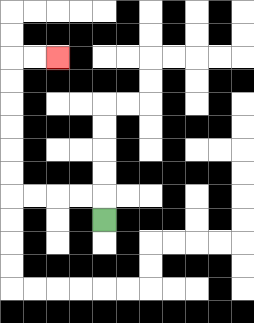{'start': '[4, 9]', 'end': '[2, 2]', 'path_directions': 'U,L,L,L,L,U,U,U,U,U,U,R,R', 'path_coordinates': '[[4, 9], [4, 8], [3, 8], [2, 8], [1, 8], [0, 8], [0, 7], [0, 6], [0, 5], [0, 4], [0, 3], [0, 2], [1, 2], [2, 2]]'}